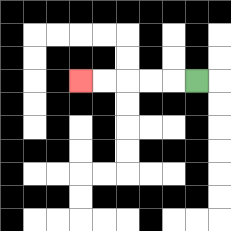{'start': '[8, 3]', 'end': '[3, 3]', 'path_directions': 'L,L,L,L,L', 'path_coordinates': '[[8, 3], [7, 3], [6, 3], [5, 3], [4, 3], [3, 3]]'}